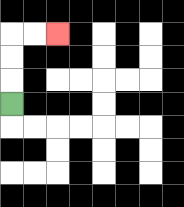{'start': '[0, 4]', 'end': '[2, 1]', 'path_directions': 'U,U,U,R,R', 'path_coordinates': '[[0, 4], [0, 3], [0, 2], [0, 1], [1, 1], [2, 1]]'}